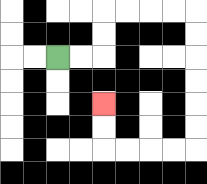{'start': '[2, 2]', 'end': '[4, 4]', 'path_directions': 'R,R,U,U,R,R,R,R,D,D,D,D,D,D,L,L,L,L,U,U', 'path_coordinates': '[[2, 2], [3, 2], [4, 2], [4, 1], [4, 0], [5, 0], [6, 0], [7, 0], [8, 0], [8, 1], [8, 2], [8, 3], [8, 4], [8, 5], [8, 6], [7, 6], [6, 6], [5, 6], [4, 6], [4, 5], [4, 4]]'}